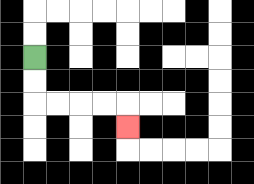{'start': '[1, 2]', 'end': '[5, 5]', 'path_directions': 'D,D,R,R,R,R,D', 'path_coordinates': '[[1, 2], [1, 3], [1, 4], [2, 4], [3, 4], [4, 4], [5, 4], [5, 5]]'}